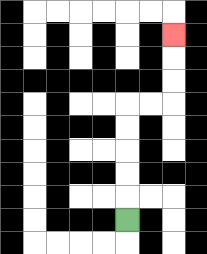{'start': '[5, 9]', 'end': '[7, 1]', 'path_directions': 'U,U,U,U,U,R,R,U,U,U', 'path_coordinates': '[[5, 9], [5, 8], [5, 7], [5, 6], [5, 5], [5, 4], [6, 4], [7, 4], [7, 3], [7, 2], [7, 1]]'}